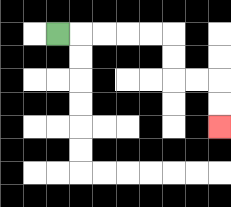{'start': '[2, 1]', 'end': '[9, 5]', 'path_directions': 'R,R,R,R,R,D,D,R,R,D,D', 'path_coordinates': '[[2, 1], [3, 1], [4, 1], [5, 1], [6, 1], [7, 1], [7, 2], [7, 3], [8, 3], [9, 3], [9, 4], [9, 5]]'}